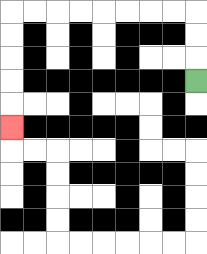{'start': '[8, 3]', 'end': '[0, 5]', 'path_directions': 'U,U,U,L,L,L,L,L,L,L,L,D,D,D,D,D', 'path_coordinates': '[[8, 3], [8, 2], [8, 1], [8, 0], [7, 0], [6, 0], [5, 0], [4, 0], [3, 0], [2, 0], [1, 0], [0, 0], [0, 1], [0, 2], [0, 3], [0, 4], [0, 5]]'}